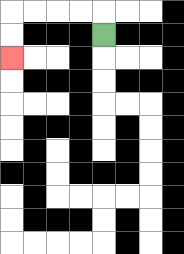{'start': '[4, 1]', 'end': '[0, 2]', 'path_directions': 'U,L,L,L,L,D,D', 'path_coordinates': '[[4, 1], [4, 0], [3, 0], [2, 0], [1, 0], [0, 0], [0, 1], [0, 2]]'}